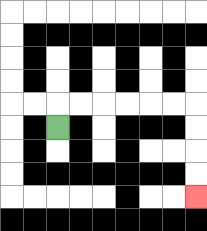{'start': '[2, 5]', 'end': '[8, 8]', 'path_directions': 'U,R,R,R,R,R,R,D,D,D,D', 'path_coordinates': '[[2, 5], [2, 4], [3, 4], [4, 4], [5, 4], [6, 4], [7, 4], [8, 4], [8, 5], [8, 6], [8, 7], [8, 8]]'}